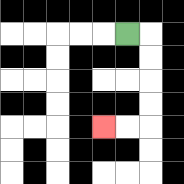{'start': '[5, 1]', 'end': '[4, 5]', 'path_directions': 'R,D,D,D,D,L,L', 'path_coordinates': '[[5, 1], [6, 1], [6, 2], [6, 3], [6, 4], [6, 5], [5, 5], [4, 5]]'}